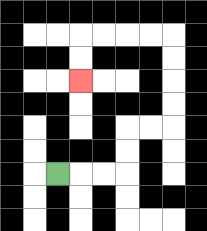{'start': '[2, 7]', 'end': '[3, 3]', 'path_directions': 'R,R,R,U,U,R,R,U,U,U,U,L,L,L,L,D,D', 'path_coordinates': '[[2, 7], [3, 7], [4, 7], [5, 7], [5, 6], [5, 5], [6, 5], [7, 5], [7, 4], [7, 3], [7, 2], [7, 1], [6, 1], [5, 1], [4, 1], [3, 1], [3, 2], [3, 3]]'}